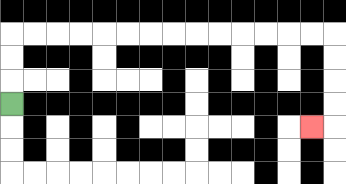{'start': '[0, 4]', 'end': '[13, 5]', 'path_directions': 'U,U,U,R,R,R,R,R,R,R,R,R,R,R,R,R,R,D,D,D,D,L', 'path_coordinates': '[[0, 4], [0, 3], [0, 2], [0, 1], [1, 1], [2, 1], [3, 1], [4, 1], [5, 1], [6, 1], [7, 1], [8, 1], [9, 1], [10, 1], [11, 1], [12, 1], [13, 1], [14, 1], [14, 2], [14, 3], [14, 4], [14, 5], [13, 5]]'}